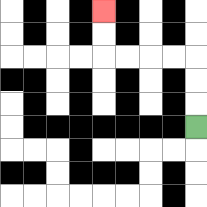{'start': '[8, 5]', 'end': '[4, 0]', 'path_directions': 'U,U,U,L,L,L,L,U,U', 'path_coordinates': '[[8, 5], [8, 4], [8, 3], [8, 2], [7, 2], [6, 2], [5, 2], [4, 2], [4, 1], [4, 0]]'}